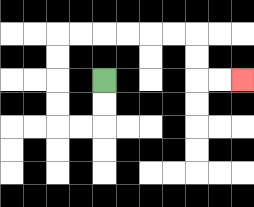{'start': '[4, 3]', 'end': '[10, 3]', 'path_directions': 'D,D,L,L,U,U,U,U,R,R,R,R,R,R,D,D,R,R', 'path_coordinates': '[[4, 3], [4, 4], [4, 5], [3, 5], [2, 5], [2, 4], [2, 3], [2, 2], [2, 1], [3, 1], [4, 1], [5, 1], [6, 1], [7, 1], [8, 1], [8, 2], [8, 3], [9, 3], [10, 3]]'}